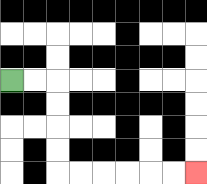{'start': '[0, 3]', 'end': '[8, 7]', 'path_directions': 'R,R,D,D,D,D,R,R,R,R,R,R', 'path_coordinates': '[[0, 3], [1, 3], [2, 3], [2, 4], [2, 5], [2, 6], [2, 7], [3, 7], [4, 7], [5, 7], [6, 7], [7, 7], [8, 7]]'}